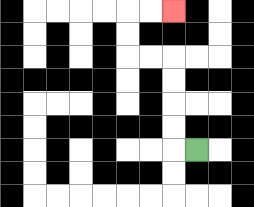{'start': '[8, 6]', 'end': '[7, 0]', 'path_directions': 'L,U,U,U,U,L,L,U,U,R,R', 'path_coordinates': '[[8, 6], [7, 6], [7, 5], [7, 4], [7, 3], [7, 2], [6, 2], [5, 2], [5, 1], [5, 0], [6, 0], [7, 0]]'}